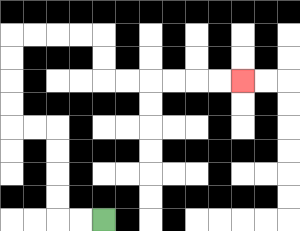{'start': '[4, 9]', 'end': '[10, 3]', 'path_directions': 'L,L,U,U,U,U,L,L,U,U,U,U,R,R,R,R,D,D,R,R,R,R,R,R', 'path_coordinates': '[[4, 9], [3, 9], [2, 9], [2, 8], [2, 7], [2, 6], [2, 5], [1, 5], [0, 5], [0, 4], [0, 3], [0, 2], [0, 1], [1, 1], [2, 1], [3, 1], [4, 1], [4, 2], [4, 3], [5, 3], [6, 3], [7, 3], [8, 3], [9, 3], [10, 3]]'}